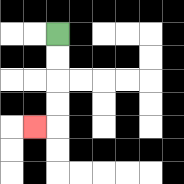{'start': '[2, 1]', 'end': '[1, 5]', 'path_directions': 'D,D,D,D,L', 'path_coordinates': '[[2, 1], [2, 2], [2, 3], [2, 4], [2, 5], [1, 5]]'}